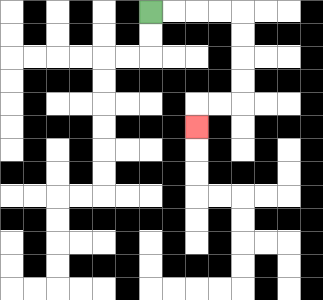{'start': '[6, 0]', 'end': '[8, 5]', 'path_directions': 'R,R,R,R,D,D,D,D,L,L,D', 'path_coordinates': '[[6, 0], [7, 0], [8, 0], [9, 0], [10, 0], [10, 1], [10, 2], [10, 3], [10, 4], [9, 4], [8, 4], [8, 5]]'}